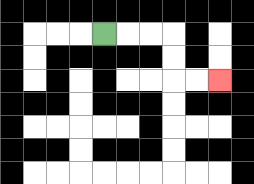{'start': '[4, 1]', 'end': '[9, 3]', 'path_directions': 'R,R,R,D,D,R,R', 'path_coordinates': '[[4, 1], [5, 1], [6, 1], [7, 1], [7, 2], [7, 3], [8, 3], [9, 3]]'}